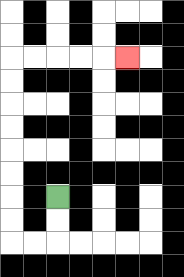{'start': '[2, 8]', 'end': '[5, 2]', 'path_directions': 'D,D,L,L,U,U,U,U,U,U,U,U,R,R,R,R,R', 'path_coordinates': '[[2, 8], [2, 9], [2, 10], [1, 10], [0, 10], [0, 9], [0, 8], [0, 7], [0, 6], [0, 5], [0, 4], [0, 3], [0, 2], [1, 2], [2, 2], [3, 2], [4, 2], [5, 2]]'}